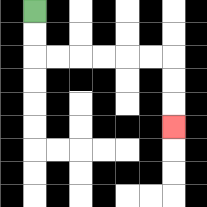{'start': '[1, 0]', 'end': '[7, 5]', 'path_directions': 'D,D,R,R,R,R,R,R,D,D,D', 'path_coordinates': '[[1, 0], [1, 1], [1, 2], [2, 2], [3, 2], [4, 2], [5, 2], [6, 2], [7, 2], [7, 3], [7, 4], [7, 5]]'}